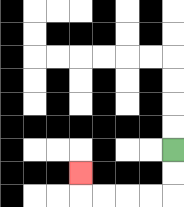{'start': '[7, 6]', 'end': '[3, 7]', 'path_directions': 'D,D,L,L,L,L,U', 'path_coordinates': '[[7, 6], [7, 7], [7, 8], [6, 8], [5, 8], [4, 8], [3, 8], [3, 7]]'}